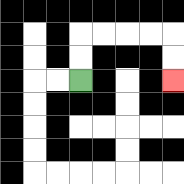{'start': '[3, 3]', 'end': '[7, 3]', 'path_directions': 'U,U,R,R,R,R,D,D', 'path_coordinates': '[[3, 3], [3, 2], [3, 1], [4, 1], [5, 1], [6, 1], [7, 1], [7, 2], [7, 3]]'}